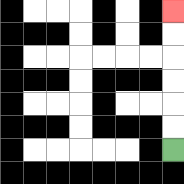{'start': '[7, 6]', 'end': '[7, 0]', 'path_directions': 'U,U,U,U,U,U', 'path_coordinates': '[[7, 6], [7, 5], [7, 4], [7, 3], [7, 2], [7, 1], [7, 0]]'}